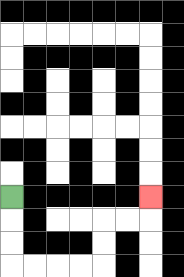{'start': '[0, 8]', 'end': '[6, 8]', 'path_directions': 'D,D,D,R,R,R,R,U,U,R,R,U', 'path_coordinates': '[[0, 8], [0, 9], [0, 10], [0, 11], [1, 11], [2, 11], [3, 11], [4, 11], [4, 10], [4, 9], [5, 9], [6, 9], [6, 8]]'}